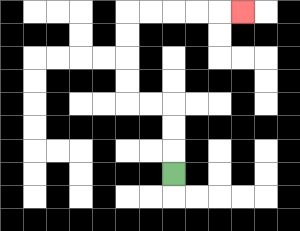{'start': '[7, 7]', 'end': '[10, 0]', 'path_directions': 'U,U,U,L,L,U,U,U,U,R,R,R,R,R', 'path_coordinates': '[[7, 7], [7, 6], [7, 5], [7, 4], [6, 4], [5, 4], [5, 3], [5, 2], [5, 1], [5, 0], [6, 0], [7, 0], [8, 0], [9, 0], [10, 0]]'}